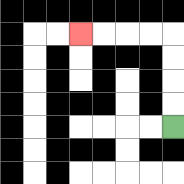{'start': '[7, 5]', 'end': '[3, 1]', 'path_directions': 'U,U,U,U,L,L,L,L', 'path_coordinates': '[[7, 5], [7, 4], [7, 3], [7, 2], [7, 1], [6, 1], [5, 1], [4, 1], [3, 1]]'}